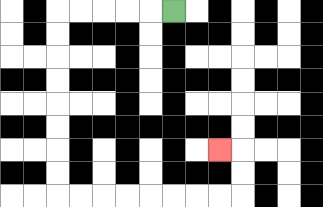{'start': '[7, 0]', 'end': '[9, 6]', 'path_directions': 'L,L,L,L,L,D,D,D,D,D,D,D,D,R,R,R,R,R,R,R,R,U,U,L', 'path_coordinates': '[[7, 0], [6, 0], [5, 0], [4, 0], [3, 0], [2, 0], [2, 1], [2, 2], [2, 3], [2, 4], [2, 5], [2, 6], [2, 7], [2, 8], [3, 8], [4, 8], [5, 8], [6, 8], [7, 8], [8, 8], [9, 8], [10, 8], [10, 7], [10, 6], [9, 6]]'}